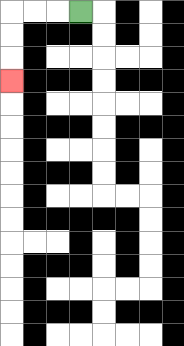{'start': '[3, 0]', 'end': '[0, 3]', 'path_directions': 'L,L,L,D,D,D', 'path_coordinates': '[[3, 0], [2, 0], [1, 0], [0, 0], [0, 1], [0, 2], [0, 3]]'}